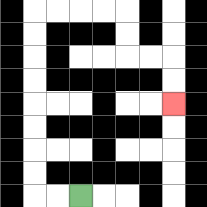{'start': '[3, 8]', 'end': '[7, 4]', 'path_directions': 'L,L,U,U,U,U,U,U,U,U,R,R,R,R,D,D,R,R,D,D', 'path_coordinates': '[[3, 8], [2, 8], [1, 8], [1, 7], [1, 6], [1, 5], [1, 4], [1, 3], [1, 2], [1, 1], [1, 0], [2, 0], [3, 0], [4, 0], [5, 0], [5, 1], [5, 2], [6, 2], [7, 2], [7, 3], [7, 4]]'}